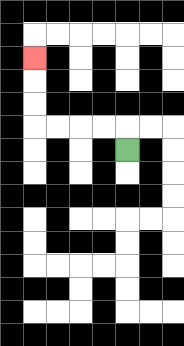{'start': '[5, 6]', 'end': '[1, 2]', 'path_directions': 'U,L,L,L,L,U,U,U', 'path_coordinates': '[[5, 6], [5, 5], [4, 5], [3, 5], [2, 5], [1, 5], [1, 4], [1, 3], [1, 2]]'}